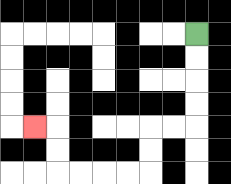{'start': '[8, 1]', 'end': '[1, 5]', 'path_directions': 'D,D,D,D,L,L,D,D,L,L,L,L,U,U,L', 'path_coordinates': '[[8, 1], [8, 2], [8, 3], [8, 4], [8, 5], [7, 5], [6, 5], [6, 6], [6, 7], [5, 7], [4, 7], [3, 7], [2, 7], [2, 6], [2, 5], [1, 5]]'}